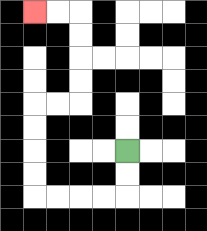{'start': '[5, 6]', 'end': '[1, 0]', 'path_directions': 'D,D,L,L,L,L,U,U,U,U,R,R,U,U,U,U,L,L', 'path_coordinates': '[[5, 6], [5, 7], [5, 8], [4, 8], [3, 8], [2, 8], [1, 8], [1, 7], [1, 6], [1, 5], [1, 4], [2, 4], [3, 4], [3, 3], [3, 2], [3, 1], [3, 0], [2, 0], [1, 0]]'}